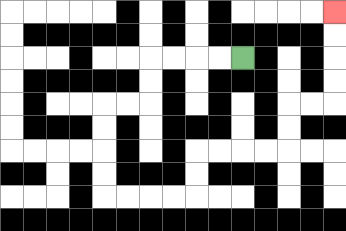{'start': '[10, 2]', 'end': '[14, 0]', 'path_directions': 'L,L,L,L,D,D,L,L,D,D,D,D,R,R,R,R,U,U,R,R,R,R,U,U,R,R,U,U,U,U', 'path_coordinates': '[[10, 2], [9, 2], [8, 2], [7, 2], [6, 2], [6, 3], [6, 4], [5, 4], [4, 4], [4, 5], [4, 6], [4, 7], [4, 8], [5, 8], [6, 8], [7, 8], [8, 8], [8, 7], [8, 6], [9, 6], [10, 6], [11, 6], [12, 6], [12, 5], [12, 4], [13, 4], [14, 4], [14, 3], [14, 2], [14, 1], [14, 0]]'}